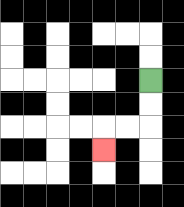{'start': '[6, 3]', 'end': '[4, 6]', 'path_directions': 'D,D,L,L,D', 'path_coordinates': '[[6, 3], [6, 4], [6, 5], [5, 5], [4, 5], [4, 6]]'}